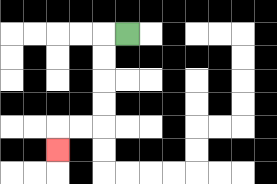{'start': '[5, 1]', 'end': '[2, 6]', 'path_directions': 'L,D,D,D,D,L,L,D', 'path_coordinates': '[[5, 1], [4, 1], [4, 2], [4, 3], [4, 4], [4, 5], [3, 5], [2, 5], [2, 6]]'}